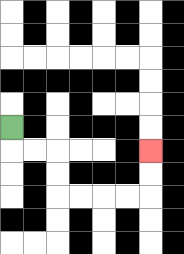{'start': '[0, 5]', 'end': '[6, 6]', 'path_directions': 'D,R,R,D,D,R,R,R,R,U,U', 'path_coordinates': '[[0, 5], [0, 6], [1, 6], [2, 6], [2, 7], [2, 8], [3, 8], [4, 8], [5, 8], [6, 8], [6, 7], [6, 6]]'}